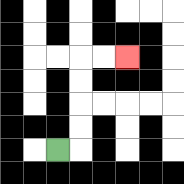{'start': '[2, 6]', 'end': '[5, 2]', 'path_directions': 'R,U,U,U,U,R,R', 'path_coordinates': '[[2, 6], [3, 6], [3, 5], [3, 4], [3, 3], [3, 2], [4, 2], [5, 2]]'}